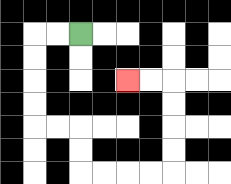{'start': '[3, 1]', 'end': '[5, 3]', 'path_directions': 'L,L,D,D,D,D,R,R,D,D,R,R,R,R,U,U,U,U,L,L', 'path_coordinates': '[[3, 1], [2, 1], [1, 1], [1, 2], [1, 3], [1, 4], [1, 5], [2, 5], [3, 5], [3, 6], [3, 7], [4, 7], [5, 7], [6, 7], [7, 7], [7, 6], [7, 5], [7, 4], [7, 3], [6, 3], [5, 3]]'}